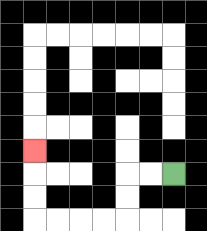{'start': '[7, 7]', 'end': '[1, 6]', 'path_directions': 'L,L,D,D,L,L,L,L,U,U,U', 'path_coordinates': '[[7, 7], [6, 7], [5, 7], [5, 8], [5, 9], [4, 9], [3, 9], [2, 9], [1, 9], [1, 8], [1, 7], [1, 6]]'}